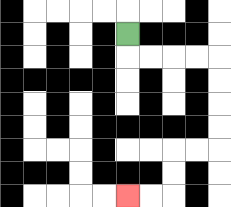{'start': '[5, 1]', 'end': '[5, 8]', 'path_directions': 'D,R,R,R,R,D,D,D,D,L,L,D,D,L,L', 'path_coordinates': '[[5, 1], [5, 2], [6, 2], [7, 2], [8, 2], [9, 2], [9, 3], [9, 4], [9, 5], [9, 6], [8, 6], [7, 6], [7, 7], [7, 8], [6, 8], [5, 8]]'}